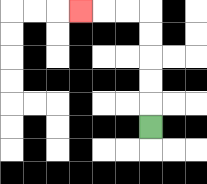{'start': '[6, 5]', 'end': '[3, 0]', 'path_directions': 'U,U,U,U,U,L,L,L', 'path_coordinates': '[[6, 5], [6, 4], [6, 3], [6, 2], [6, 1], [6, 0], [5, 0], [4, 0], [3, 0]]'}